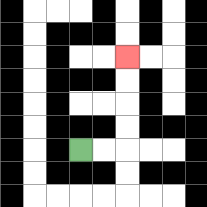{'start': '[3, 6]', 'end': '[5, 2]', 'path_directions': 'R,R,U,U,U,U', 'path_coordinates': '[[3, 6], [4, 6], [5, 6], [5, 5], [5, 4], [5, 3], [5, 2]]'}